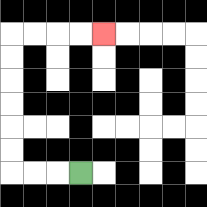{'start': '[3, 7]', 'end': '[4, 1]', 'path_directions': 'L,L,L,U,U,U,U,U,U,R,R,R,R', 'path_coordinates': '[[3, 7], [2, 7], [1, 7], [0, 7], [0, 6], [0, 5], [0, 4], [0, 3], [0, 2], [0, 1], [1, 1], [2, 1], [3, 1], [4, 1]]'}